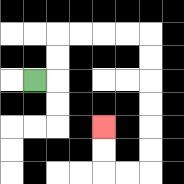{'start': '[1, 3]', 'end': '[4, 5]', 'path_directions': 'R,U,U,R,R,R,R,D,D,D,D,D,D,L,L,U,U', 'path_coordinates': '[[1, 3], [2, 3], [2, 2], [2, 1], [3, 1], [4, 1], [5, 1], [6, 1], [6, 2], [6, 3], [6, 4], [6, 5], [6, 6], [6, 7], [5, 7], [4, 7], [4, 6], [4, 5]]'}